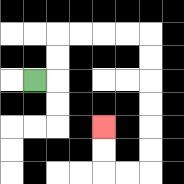{'start': '[1, 3]', 'end': '[4, 5]', 'path_directions': 'R,U,U,R,R,R,R,D,D,D,D,D,D,L,L,U,U', 'path_coordinates': '[[1, 3], [2, 3], [2, 2], [2, 1], [3, 1], [4, 1], [5, 1], [6, 1], [6, 2], [6, 3], [6, 4], [6, 5], [6, 6], [6, 7], [5, 7], [4, 7], [4, 6], [4, 5]]'}